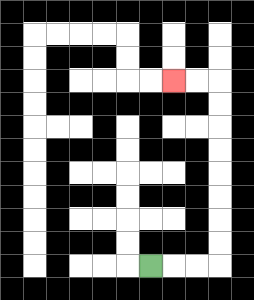{'start': '[6, 11]', 'end': '[7, 3]', 'path_directions': 'R,R,R,U,U,U,U,U,U,U,U,L,L', 'path_coordinates': '[[6, 11], [7, 11], [8, 11], [9, 11], [9, 10], [9, 9], [9, 8], [9, 7], [9, 6], [9, 5], [9, 4], [9, 3], [8, 3], [7, 3]]'}